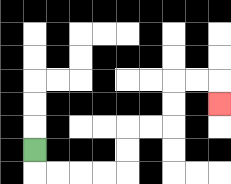{'start': '[1, 6]', 'end': '[9, 4]', 'path_directions': 'D,R,R,R,R,U,U,R,R,U,U,R,R,D', 'path_coordinates': '[[1, 6], [1, 7], [2, 7], [3, 7], [4, 7], [5, 7], [5, 6], [5, 5], [6, 5], [7, 5], [7, 4], [7, 3], [8, 3], [9, 3], [9, 4]]'}